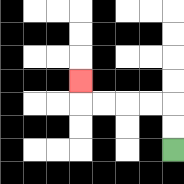{'start': '[7, 6]', 'end': '[3, 3]', 'path_directions': 'U,U,L,L,L,L,U', 'path_coordinates': '[[7, 6], [7, 5], [7, 4], [6, 4], [5, 4], [4, 4], [3, 4], [3, 3]]'}